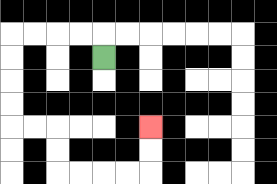{'start': '[4, 2]', 'end': '[6, 5]', 'path_directions': 'U,L,L,L,L,D,D,D,D,R,R,D,D,R,R,R,R,U,U', 'path_coordinates': '[[4, 2], [4, 1], [3, 1], [2, 1], [1, 1], [0, 1], [0, 2], [0, 3], [0, 4], [0, 5], [1, 5], [2, 5], [2, 6], [2, 7], [3, 7], [4, 7], [5, 7], [6, 7], [6, 6], [6, 5]]'}